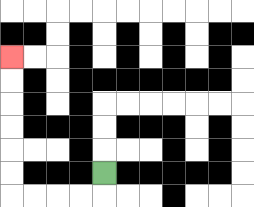{'start': '[4, 7]', 'end': '[0, 2]', 'path_directions': 'D,L,L,L,L,U,U,U,U,U,U', 'path_coordinates': '[[4, 7], [4, 8], [3, 8], [2, 8], [1, 8], [0, 8], [0, 7], [0, 6], [0, 5], [0, 4], [0, 3], [0, 2]]'}